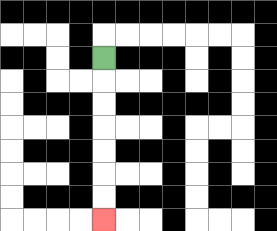{'start': '[4, 2]', 'end': '[4, 9]', 'path_directions': 'D,D,D,D,D,D,D', 'path_coordinates': '[[4, 2], [4, 3], [4, 4], [4, 5], [4, 6], [4, 7], [4, 8], [4, 9]]'}